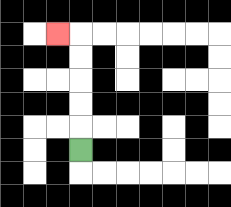{'start': '[3, 6]', 'end': '[2, 1]', 'path_directions': 'U,U,U,U,U,L', 'path_coordinates': '[[3, 6], [3, 5], [3, 4], [3, 3], [3, 2], [3, 1], [2, 1]]'}